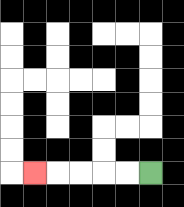{'start': '[6, 7]', 'end': '[1, 7]', 'path_directions': 'L,L,L,L,L', 'path_coordinates': '[[6, 7], [5, 7], [4, 7], [3, 7], [2, 7], [1, 7]]'}